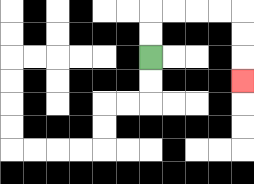{'start': '[6, 2]', 'end': '[10, 3]', 'path_directions': 'U,U,R,R,R,R,D,D,D', 'path_coordinates': '[[6, 2], [6, 1], [6, 0], [7, 0], [8, 0], [9, 0], [10, 0], [10, 1], [10, 2], [10, 3]]'}